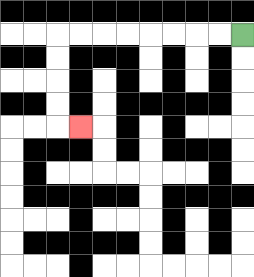{'start': '[10, 1]', 'end': '[3, 5]', 'path_directions': 'L,L,L,L,L,L,L,L,D,D,D,D,R', 'path_coordinates': '[[10, 1], [9, 1], [8, 1], [7, 1], [6, 1], [5, 1], [4, 1], [3, 1], [2, 1], [2, 2], [2, 3], [2, 4], [2, 5], [3, 5]]'}